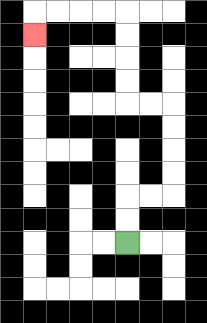{'start': '[5, 10]', 'end': '[1, 1]', 'path_directions': 'U,U,R,R,U,U,U,U,L,L,U,U,U,U,L,L,L,L,D', 'path_coordinates': '[[5, 10], [5, 9], [5, 8], [6, 8], [7, 8], [7, 7], [7, 6], [7, 5], [7, 4], [6, 4], [5, 4], [5, 3], [5, 2], [5, 1], [5, 0], [4, 0], [3, 0], [2, 0], [1, 0], [1, 1]]'}